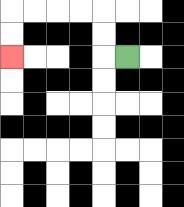{'start': '[5, 2]', 'end': '[0, 2]', 'path_directions': 'L,U,U,L,L,L,L,D,D', 'path_coordinates': '[[5, 2], [4, 2], [4, 1], [4, 0], [3, 0], [2, 0], [1, 0], [0, 0], [0, 1], [0, 2]]'}